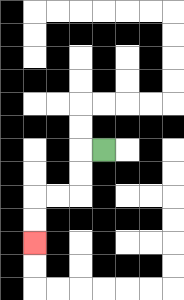{'start': '[4, 6]', 'end': '[1, 10]', 'path_directions': 'L,D,D,L,L,D,D', 'path_coordinates': '[[4, 6], [3, 6], [3, 7], [3, 8], [2, 8], [1, 8], [1, 9], [1, 10]]'}